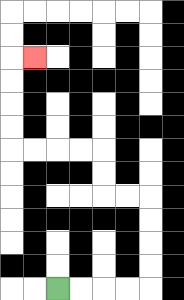{'start': '[2, 12]', 'end': '[1, 2]', 'path_directions': 'R,R,R,R,U,U,U,U,L,L,U,U,L,L,L,L,U,U,U,U,R', 'path_coordinates': '[[2, 12], [3, 12], [4, 12], [5, 12], [6, 12], [6, 11], [6, 10], [6, 9], [6, 8], [5, 8], [4, 8], [4, 7], [4, 6], [3, 6], [2, 6], [1, 6], [0, 6], [0, 5], [0, 4], [0, 3], [0, 2], [1, 2]]'}